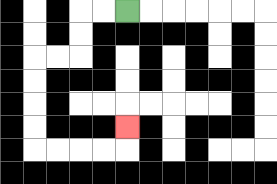{'start': '[5, 0]', 'end': '[5, 5]', 'path_directions': 'L,L,D,D,L,L,D,D,D,D,R,R,R,R,U', 'path_coordinates': '[[5, 0], [4, 0], [3, 0], [3, 1], [3, 2], [2, 2], [1, 2], [1, 3], [1, 4], [1, 5], [1, 6], [2, 6], [3, 6], [4, 6], [5, 6], [5, 5]]'}